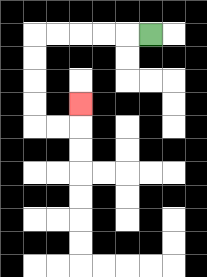{'start': '[6, 1]', 'end': '[3, 4]', 'path_directions': 'L,L,L,L,L,D,D,D,D,R,R,U', 'path_coordinates': '[[6, 1], [5, 1], [4, 1], [3, 1], [2, 1], [1, 1], [1, 2], [1, 3], [1, 4], [1, 5], [2, 5], [3, 5], [3, 4]]'}